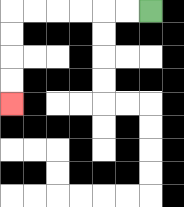{'start': '[6, 0]', 'end': '[0, 4]', 'path_directions': 'L,L,L,L,L,L,D,D,D,D', 'path_coordinates': '[[6, 0], [5, 0], [4, 0], [3, 0], [2, 0], [1, 0], [0, 0], [0, 1], [0, 2], [0, 3], [0, 4]]'}